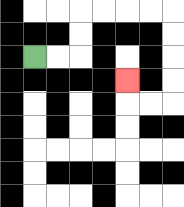{'start': '[1, 2]', 'end': '[5, 3]', 'path_directions': 'R,R,U,U,R,R,R,R,D,D,D,D,L,L,U', 'path_coordinates': '[[1, 2], [2, 2], [3, 2], [3, 1], [3, 0], [4, 0], [5, 0], [6, 0], [7, 0], [7, 1], [7, 2], [7, 3], [7, 4], [6, 4], [5, 4], [5, 3]]'}